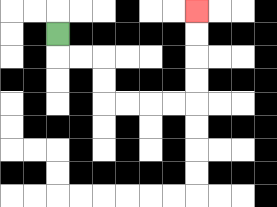{'start': '[2, 1]', 'end': '[8, 0]', 'path_directions': 'D,R,R,D,D,R,R,R,R,U,U,U,U', 'path_coordinates': '[[2, 1], [2, 2], [3, 2], [4, 2], [4, 3], [4, 4], [5, 4], [6, 4], [7, 4], [8, 4], [8, 3], [8, 2], [8, 1], [8, 0]]'}